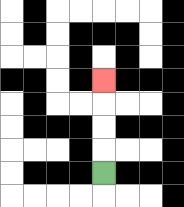{'start': '[4, 7]', 'end': '[4, 3]', 'path_directions': 'U,U,U,U', 'path_coordinates': '[[4, 7], [4, 6], [4, 5], [4, 4], [4, 3]]'}